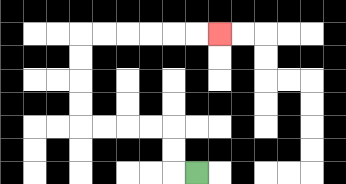{'start': '[8, 7]', 'end': '[9, 1]', 'path_directions': 'L,U,U,L,L,L,L,U,U,U,U,R,R,R,R,R,R', 'path_coordinates': '[[8, 7], [7, 7], [7, 6], [7, 5], [6, 5], [5, 5], [4, 5], [3, 5], [3, 4], [3, 3], [3, 2], [3, 1], [4, 1], [5, 1], [6, 1], [7, 1], [8, 1], [9, 1]]'}